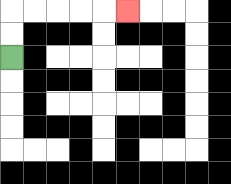{'start': '[0, 2]', 'end': '[5, 0]', 'path_directions': 'U,U,R,R,R,R,R', 'path_coordinates': '[[0, 2], [0, 1], [0, 0], [1, 0], [2, 0], [3, 0], [4, 0], [5, 0]]'}